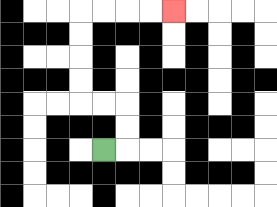{'start': '[4, 6]', 'end': '[7, 0]', 'path_directions': 'R,U,U,L,L,U,U,U,U,R,R,R,R', 'path_coordinates': '[[4, 6], [5, 6], [5, 5], [5, 4], [4, 4], [3, 4], [3, 3], [3, 2], [3, 1], [3, 0], [4, 0], [5, 0], [6, 0], [7, 0]]'}